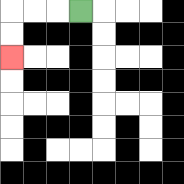{'start': '[3, 0]', 'end': '[0, 2]', 'path_directions': 'L,L,L,D,D', 'path_coordinates': '[[3, 0], [2, 0], [1, 0], [0, 0], [0, 1], [0, 2]]'}